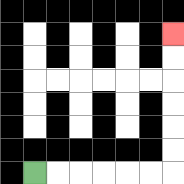{'start': '[1, 7]', 'end': '[7, 1]', 'path_directions': 'R,R,R,R,R,R,U,U,U,U,U,U', 'path_coordinates': '[[1, 7], [2, 7], [3, 7], [4, 7], [5, 7], [6, 7], [7, 7], [7, 6], [7, 5], [7, 4], [7, 3], [7, 2], [7, 1]]'}